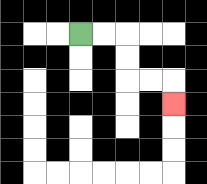{'start': '[3, 1]', 'end': '[7, 4]', 'path_directions': 'R,R,D,D,R,R,D', 'path_coordinates': '[[3, 1], [4, 1], [5, 1], [5, 2], [5, 3], [6, 3], [7, 3], [7, 4]]'}